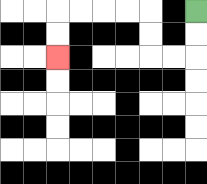{'start': '[8, 0]', 'end': '[2, 2]', 'path_directions': 'D,D,L,L,U,U,L,L,L,L,D,D', 'path_coordinates': '[[8, 0], [8, 1], [8, 2], [7, 2], [6, 2], [6, 1], [6, 0], [5, 0], [4, 0], [3, 0], [2, 0], [2, 1], [2, 2]]'}